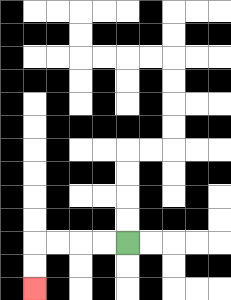{'start': '[5, 10]', 'end': '[1, 12]', 'path_directions': 'L,L,L,L,D,D', 'path_coordinates': '[[5, 10], [4, 10], [3, 10], [2, 10], [1, 10], [1, 11], [1, 12]]'}